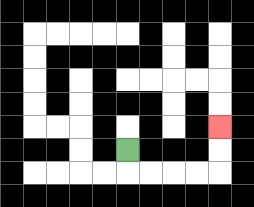{'start': '[5, 6]', 'end': '[9, 5]', 'path_directions': 'D,R,R,R,R,U,U', 'path_coordinates': '[[5, 6], [5, 7], [6, 7], [7, 7], [8, 7], [9, 7], [9, 6], [9, 5]]'}